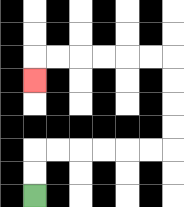{'start': '[1, 8]', 'end': '[1, 3]', 'path_directions': 'U,U,R,R,R,R,R,R,U,U,U,U,L,L,L,L,L,L,D', 'path_coordinates': '[[1, 8], [1, 7], [1, 6], [2, 6], [3, 6], [4, 6], [5, 6], [6, 6], [7, 6], [7, 5], [7, 4], [7, 3], [7, 2], [6, 2], [5, 2], [4, 2], [3, 2], [2, 2], [1, 2], [1, 3]]'}